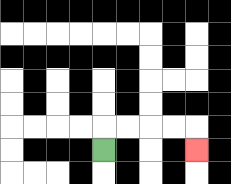{'start': '[4, 6]', 'end': '[8, 6]', 'path_directions': 'U,R,R,R,R,D', 'path_coordinates': '[[4, 6], [4, 5], [5, 5], [6, 5], [7, 5], [8, 5], [8, 6]]'}